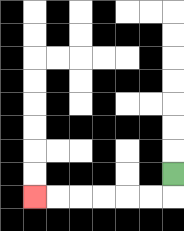{'start': '[7, 7]', 'end': '[1, 8]', 'path_directions': 'D,L,L,L,L,L,L', 'path_coordinates': '[[7, 7], [7, 8], [6, 8], [5, 8], [4, 8], [3, 8], [2, 8], [1, 8]]'}